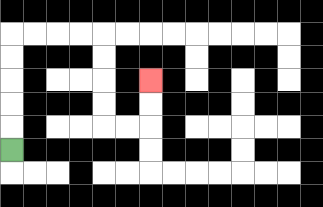{'start': '[0, 6]', 'end': '[6, 3]', 'path_directions': 'U,U,U,U,U,R,R,R,R,D,D,D,D,R,R,U,U', 'path_coordinates': '[[0, 6], [0, 5], [0, 4], [0, 3], [0, 2], [0, 1], [1, 1], [2, 1], [3, 1], [4, 1], [4, 2], [4, 3], [4, 4], [4, 5], [5, 5], [6, 5], [6, 4], [6, 3]]'}